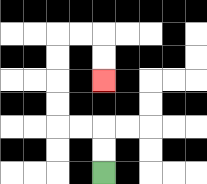{'start': '[4, 7]', 'end': '[4, 3]', 'path_directions': 'U,U,L,L,U,U,U,U,R,R,D,D', 'path_coordinates': '[[4, 7], [4, 6], [4, 5], [3, 5], [2, 5], [2, 4], [2, 3], [2, 2], [2, 1], [3, 1], [4, 1], [4, 2], [4, 3]]'}